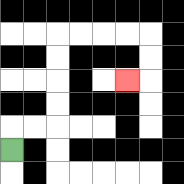{'start': '[0, 6]', 'end': '[5, 3]', 'path_directions': 'U,R,R,U,U,U,U,R,R,R,R,D,D,L', 'path_coordinates': '[[0, 6], [0, 5], [1, 5], [2, 5], [2, 4], [2, 3], [2, 2], [2, 1], [3, 1], [4, 1], [5, 1], [6, 1], [6, 2], [6, 3], [5, 3]]'}